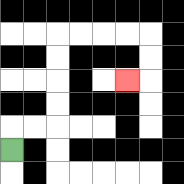{'start': '[0, 6]', 'end': '[5, 3]', 'path_directions': 'U,R,R,U,U,U,U,R,R,R,R,D,D,L', 'path_coordinates': '[[0, 6], [0, 5], [1, 5], [2, 5], [2, 4], [2, 3], [2, 2], [2, 1], [3, 1], [4, 1], [5, 1], [6, 1], [6, 2], [6, 3], [5, 3]]'}